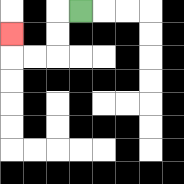{'start': '[3, 0]', 'end': '[0, 1]', 'path_directions': 'L,D,D,L,L,U', 'path_coordinates': '[[3, 0], [2, 0], [2, 1], [2, 2], [1, 2], [0, 2], [0, 1]]'}